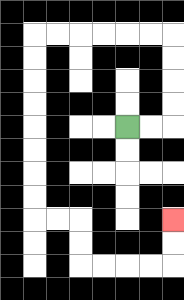{'start': '[5, 5]', 'end': '[7, 9]', 'path_directions': 'R,R,U,U,U,U,L,L,L,L,L,L,D,D,D,D,D,D,D,D,R,R,D,D,R,R,R,R,U,U', 'path_coordinates': '[[5, 5], [6, 5], [7, 5], [7, 4], [7, 3], [7, 2], [7, 1], [6, 1], [5, 1], [4, 1], [3, 1], [2, 1], [1, 1], [1, 2], [1, 3], [1, 4], [1, 5], [1, 6], [1, 7], [1, 8], [1, 9], [2, 9], [3, 9], [3, 10], [3, 11], [4, 11], [5, 11], [6, 11], [7, 11], [7, 10], [7, 9]]'}